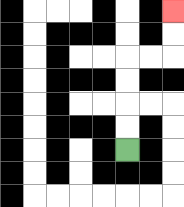{'start': '[5, 6]', 'end': '[7, 0]', 'path_directions': 'U,U,U,U,R,R,U,U', 'path_coordinates': '[[5, 6], [5, 5], [5, 4], [5, 3], [5, 2], [6, 2], [7, 2], [7, 1], [7, 0]]'}